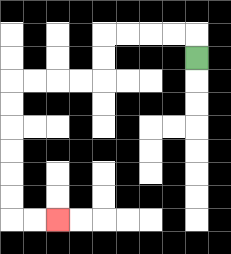{'start': '[8, 2]', 'end': '[2, 9]', 'path_directions': 'U,L,L,L,L,D,D,L,L,L,L,D,D,D,D,D,D,R,R', 'path_coordinates': '[[8, 2], [8, 1], [7, 1], [6, 1], [5, 1], [4, 1], [4, 2], [4, 3], [3, 3], [2, 3], [1, 3], [0, 3], [0, 4], [0, 5], [0, 6], [0, 7], [0, 8], [0, 9], [1, 9], [2, 9]]'}